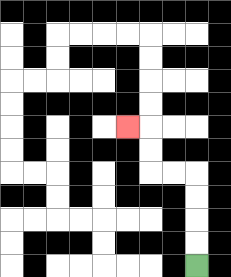{'start': '[8, 11]', 'end': '[5, 5]', 'path_directions': 'U,U,U,U,L,L,U,U,L', 'path_coordinates': '[[8, 11], [8, 10], [8, 9], [8, 8], [8, 7], [7, 7], [6, 7], [6, 6], [6, 5], [5, 5]]'}